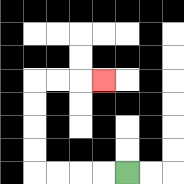{'start': '[5, 7]', 'end': '[4, 3]', 'path_directions': 'L,L,L,L,U,U,U,U,R,R,R', 'path_coordinates': '[[5, 7], [4, 7], [3, 7], [2, 7], [1, 7], [1, 6], [1, 5], [1, 4], [1, 3], [2, 3], [3, 3], [4, 3]]'}